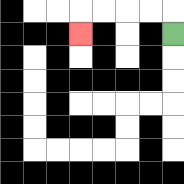{'start': '[7, 1]', 'end': '[3, 1]', 'path_directions': 'U,L,L,L,L,D', 'path_coordinates': '[[7, 1], [7, 0], [6, 0], [5, 0], [4, 0], [3, 0], [3, 1]]'}